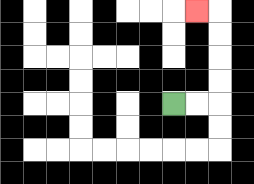{'start': '[7, 4]', 'end': '[8, 0]', 'path_directions': 'R,R,U,U,U,U,L', 'path_coordinates': '[[7, 4], [8, 4], [9, 4], [9, 3], [9, 2], [9, 1], [9, 0], [8, 0]]'}